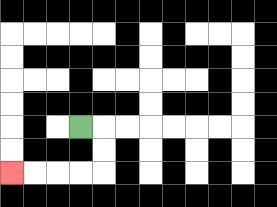{'start': '[3, 5]', 'end': '[0, 7]', 'path_directions': 'R,D,D,L,L,L,L', 'path_coordinates': '[[3, 5], [4, 5], [4, 6], [4, 7], [3, 7], [2, 7], [1, 7], [0, 7]]'}